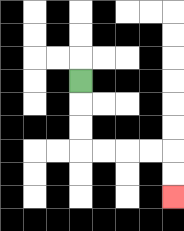{'start': '[3, 3]', 'end': '[7, 8]', 'path_directions': 'D,D,D,R,R,R,R,D,D', 'path_coordinates': '[[3, 3], [3, 4], [3, 5], [3, 6], [4, 6], [5, 6], [6, 6], [7, 6], [7, 7], [7, 8]]'}